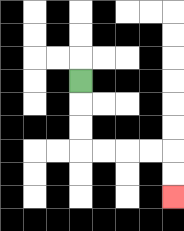{'start': '[3, 3]', 'end': '[7, 8]', 'path_directions': 'D,D,D,R,R,R,R,D,D', 'path_coordinates': '[[3, 3], [3, 4], [3, 5], [3, 6], [4, 6], [5, 6], [6, 6], [7, 6], [7, 7], [7, 8]]'}